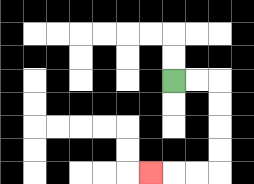{'start': '[7, 3]', 'end': '[6, 7]', 'path_directions': 'R,R,D,D,D,D,L,L,L', 'path_coordinates': '[[7, 3], [8, 3], [9, 3], [9, 4], [9, 5], [9, 6], [9, 7], [8, 7], [7, 7], [6, 7]]'}